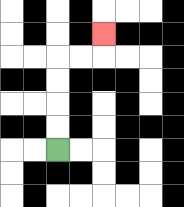{'start': '[2, 6]', 'end': '[4, 1]', 'path_directions': 'U,U,U,U,R,R,U', 'path_coordinates': '[[2, 6], [2, 5], [2, 4], [2, 3], [2, 2], [3, 2], [4, 2], [4, 1]]'}